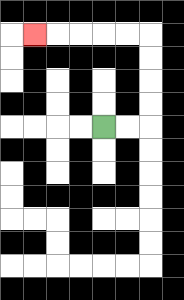{'start': '[4, 5]', 'end': '[1, 1]', 'path_directions': 'R,R,U,U,U,U,L,L,L,L,L', 'path_coordinates': '[[4, 5], [5, 5], [6, 5], [6, 4], [6, 3], [6, 2], [6, 1], [5, 1], [4, 1], [3, 1], [2, 1], [1, 1]]'}